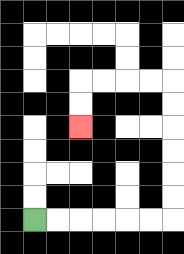{'start': '[1, 9]', 'end': '[3, 5]', 'path_directions': 'R,R,R,R,R,R,U,U,U,U,U,U,L,L,L,L,D,D', 'path_coordinates': '[[1, 9], [2, 9], [3, 9], [4, 9], [5, 9], [6, 9], [7, 9], [7, 8], [7, 7], [7, 6], [7, 5], [7, 4], [7, 3], [6, 3], [5, 3], [4, 3], [3, 3], [3, 4], [3, 5]]'}